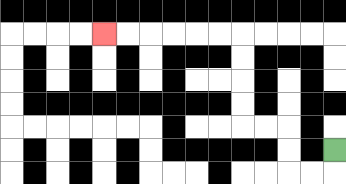{'start': '[14, 6]', 'end': '[4, 1]', 'path_directions': 'D,L,L,U,U,L,L,U,U,U,U,L,L,L,L,L,L', 'path_coordinates': '[[14, 6], [14, 7], [13, 7], [12, 7], [12, 6], [12, 5], [11, 5], [10, 5], [10, 4], [10, 3], [10, 2], [10, 1], [9, 1], [8, 1], [7, 1], [6, 1], [5, 1], [4, 1]]'}